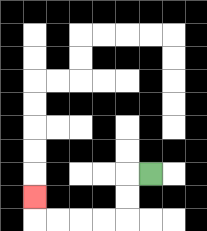{'start': '[6, 7]', 'end': '[1, 8]', 'path_directions': 'L,D,D,L,L,L,L,U', 'path_coordinates': '[[6, 7], [5, 7], [5, 8], [5, 9], [4, 9], [3, 9], [2, 9], [1, 9], [1, 8]]'}